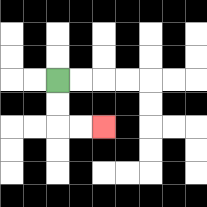{'start': '[2, 3]', 'end': '[4, 5]', 'path_directions': 'D,D,R,R', 'path_coordinates': '[[2, 3], [2, 4], [2, 5], [3, 5], [4, 5]]'}